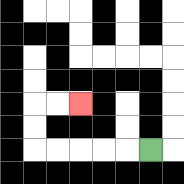{'start': '[6, 6]', 'end': '[3, 4]', 'path_directions': 'L,L,L,L,L,U,U,R,R', 'path_coordinates': '[[6, 6], [5, 6], [4, 6], [3, 6], [2, 6], [1, 6], [1, 5], [1, 4], [2, 4], [3, 4]]'}